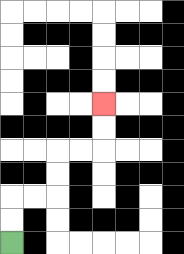{'start': '[0, 10]', 'end': '[4, 4]', 'path_directions': 'U,U,R,R,U,U,R,R,U,U', 'path_coordinates': '[[0, 10], [0, 9], [0, 8], [1, 8], [2, 8], [2, 7], [2, 6], [3, 6], [4, 6], [4, 5], [4, 4]]'}